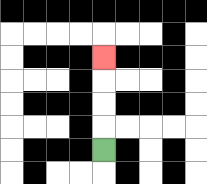{'start': '[4, 6]', 'end': '[4, 2]', 'path_directions': 'U,U,U,U', 'path_coordinates': '[[4, 6], [4, 5], [4, 4], [4, 3], [4, 2]]'}